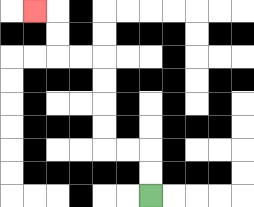{'start': '[6, 8]', 'end': '[1, 0]', 'path_directions': 'U,U,L,L,U,U,U,U,L,L,U,U,L', 'path_coordinates': '[[6, 8], [6, 7], [6, 6], [5, 6], [4, 6], [4, 5], [4, 4], [4, 3], [4, 2], [3, 2], [2, 2], [2, 1], [2, 0], [1, 0]]'}